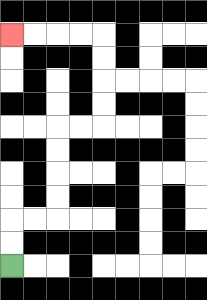{'start': '[0, 11]', 'end': '[0, 1]', 'path_directions': 'U,U,R,R,U,U,U,U,R,R,U,U,U,U,L,L,L,L', 'path_coordinates': '[[0, 11], [0, 10], [0, 9], [1, 9], [2, 9], [2, 8], [2, 7], [2, 6], [2, 5], [3, 5], [4, 5], [4, 4], [4, 3], [4, 2], [4, 1], [3, 1], [2, 1], [1, 1], [0, 1]]'}